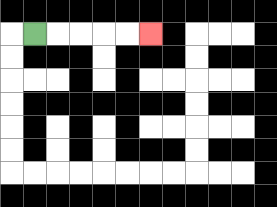{'start': '[1, 1]', 'end': '[6, 1]', 'path_directions': 'R,R,R,R,R', 'path_coordinates': '[[1, 1], [2, 1], [3, 1], [4, 1], [5, 1], [6, 1]]'}